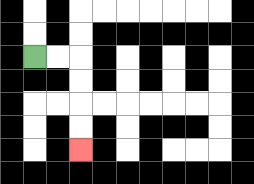{'start': '[1, 2]', 'end': '[3, 6]', 'path_directions': 'R,R,D,D,D,D', 'path_coordinates': '[[1, 2], [2, 2], [3, 2], [3, 3], [3, 4], [3, 5], [3, 6]]'}